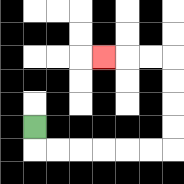{'start': '[1, 5]', 'end': '[4, 2]', 'path_directions': 'D,R,R,R,R,R,R,U,U,U,U,L,L,L', 'path_coordinates': '[[1, 5], [1, 6], [2, 6], [3, 6], [4, 6], [5, 6], [6, 6], [7, 6], [7, 5], [7, 4], [7, 3], [7, 2], [6, 2], [5, 2], [4, 2]]'}